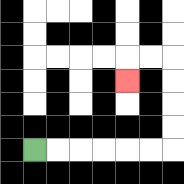{'start': '[1, 6]', 'end': '[5, 3]', 'path_directions': 'R,R,R,R,R,R,U,U,U,U,L,L,D', 'path_coordinates': '[[1, 6], [2, 6], [3, 6], [4, 6], [5, 6], [6, 6], [7, 6], [7, 5], [7, 4], [7, 3], [7, 2], [6, 2], [5, 2], [5, 3]]'}